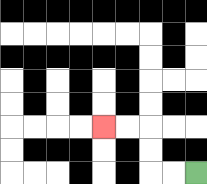{'start': '[8, 7]', 'end': '[4, 5]', 'path_directions': 'L,L,U,U,L,L', 'path_coordinates': '[[8, 7], [7, 7], [6, 7], [6, 6], [6, 5], [5, 5], [4, 5]]'}